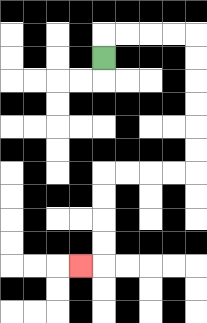{'start': '[4, 2]', 'end': '[3, 11]', 'path_directions': 'U,R,R,R,R,D,D,D,D,D,D,L,L,L,L,D,D,D,D,L', 'path_coordinates': '[[4, 2], [4, 1], [5, 1], [6, 1], [7, 1], [8, 1], [8, 2], [8, 3], [8, 4], [8, 5], [8, 6], [8, 7], [7, 7], [6, 7], [5, 7], [4, 7], [4, 8], [4, 9], [4, 10], [4, 11], [3, 11]]'}